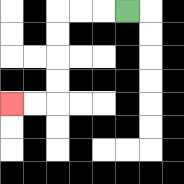{'start': '[5, 0]', 'end': '[0, 4]', 'path_directions': 'L,L,L,D,D,D,D,L,L', 'path_coordinates': '[[5, 0], [4, 0], [3, 0], [2, 0], [2, 1], [2, 2], [2, 3], [2, 4], [1, 4], [0, 4]]'}